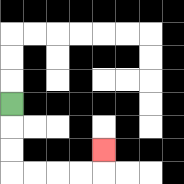{'start': '[0, 4]', 'end': '[4, 6]', 'path_directions': 'D,D,D,R,R,R,R,U', 'path_coordinates': '[[0, 4], [0, 5], [0, 6], [0, 7], [1, 7], [2, 7], [3, 7], [4, 7], [4, 6]]'}